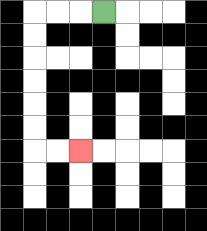{'start': '[4, 0]', 'end': '[3, 6]', 'path_directions': 'L,L,L,D,D,D,D,D,D,R,R', 'path_coordinates': '[[4, 0], [3, 0], [2, 0], [1, 0], [1, 1], [1, 2], [1, 3], [1, 4], [1, 5], [1, 6], [2, 6], [3, 6]]'}